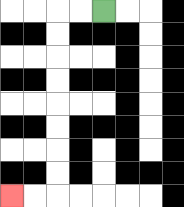{'start': '[4, 0]', 'end': '[0, 8]', 'path_directions': 'L,L,D,D,D,D,D,D,D,D,L,L', 'path_coordinates': '[[4, 0], [3, 0], [2, 0], [2, 1], [2, 2], [2, 3], [2, 4], [2, 5], [2, 6], [2, 7], [2, 8], [1, 8], [0, 8]]'}